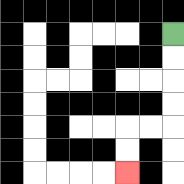{'start': '[7, 1]', 'end': '[5, 7]', 'path_directions': 'D,D,D,D,L,L,D,D', 'path_coordinates': '[[7, 1], [7, 2], [7, 3], [7, 4], [7, 5], [6, 5], [5, 5], [5, 6], [5, 7]]'}